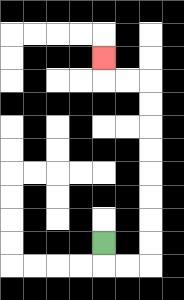{'start': '[4, 10]', 'end': '[4, 2]', 'path_directions': 'D,R,R,U,U,U,U,U,U,U,U,L,L,U', 'path_coordinates': '[[4, 10], [4, 11], [5, 11], [6, 11], [6, 10], [6, 9], [6, 8], [6, 7], [6, 6], [6, 5], [6, 4], [6, 3], [5, 3], [4, 3], [4, 2]]'}